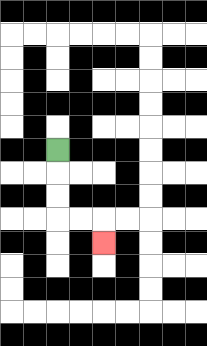{'start': '[2, 6]', 'end': '[4, 10]', 'path_directions': 'D,D,D,R,R,D', 'path_coordinates': '[[2, 6], [2, 7], [2, 8], [2, 9], [3, 9], [4, 9], [4, 10]]'}